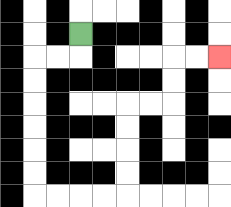{'start': '[3, 1]', 'end': '[9, 2]', 'path_directions': 'D,L,L,D,D,D,D,D,D,R,R,R,R,U,U,U,U,R,R,U,U,R,R', 'path_coordinates': '[[3, 1], [3, 2], [2, 2], [1, 2], [1, 3], [1, 4], [1, 5], [1, 6], [1, 7], [1, 8], [2, 8], [3, 8], [4, 8], [5, 8], [5, 7], [5, 6], [5, 5], [5, 4], [6, 4], [7, 4], [7, 3], [7, 2], [8, 2], [9, 2]]'}